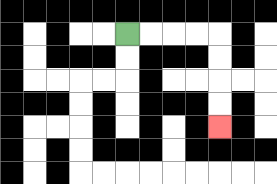{'start': '[5, 1]', 'end': '[9, 5]', 'path_directions': 'R,R,R,R,D,D,D,D', 'path_coordinates': '[[5, 1], [6, 1], [7, 1], [8, 1], [9, 1], [9, 2], [9, 3], [9, 4], [9, 5]]'}